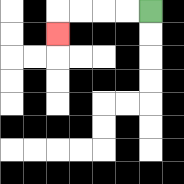{'start': '[6, 0]', 'end': '[2, 1]', 'path_directions': 'L,L,L,L,D', 'path_coordinates': '[[6, 0], [5, 0], [4, 0], [3, 0], [2, 0], [2, 1]]'}